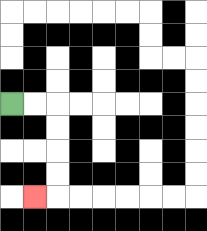{'start': '[0, 4]', 'end': '[1, 8]', 'path_directions': 'R,R,D,D,D,D,L', 'path_coordinates': '[[0, 4], [1, 4], [2, 4], [2, 5], [2, 6], [2, 7], [2, 8], [1, 8]]'}